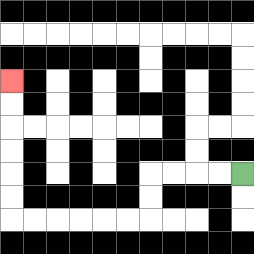{'start': '[10, 7]', 'end': '[0, 3]', 'path_directions': 'L,L,L,L,D,D,L,L,L,L,L,L,U,U,U,U,U,U', 'path_coordinates': '[[10, 7], [9, 7], [8, 7], [7, 7], [6, 7], [6, 8], [6, 9], [5, 9], [4, 9], [3, 9], [2, 9], [1, 9], [0, 9], [0, 8], [0, 7], [0, 6], [0, 5], [0, 4], [0, 3]]'}